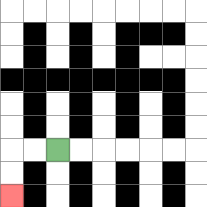{'start': '[2, 6]', 'end': '[0, 8]', 'path_directions': 'L,L,D,D', 'path_coordinates': '[[2, 6], [1, 6], [0, 6], [0, 7], [0, 8]]'}